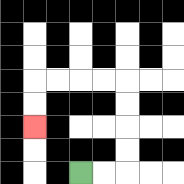{'start': '[3, 7]', 'end': '[1, 5]', 'path_directions': 'R,R,U,U,U,U,L,L,L,L,D,D', 'path_coordinates': '[[3, 7], [4, 7], [5, 7], [5, 6], [5, 5], [5, 4], [5, 3], [4, 3], [3, 3], [2, 3], [1, 3], [1, 4], [1, 5]]'}